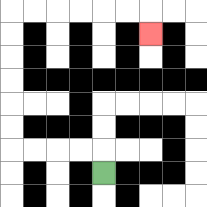{'start': '[4, 7]', 'end': '[6, 1]', 'path_directions': 'U,L,L,L,L,U,U,U,U,U,U,R,R,R,R,R,R,D', 'path_coordinates': '[[4, 7], [4, 6], [3, 6], [2, 6], [1, 6], [0, 6], [0, 5], [0, 4], [0, 3], [0, 2], [0, 1], [0, 0], [1, 0], [2, 0], [3, 0], [4, 0], [5, 0], [6, 0], [6, 1]]'}